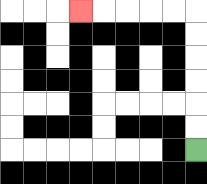{'start': '[8, 6]', 'end': '[3, 0]', 'path_directions': 'U,U,U,U,U,U,L,L,L,L,L', 'path_coordinates': '[[8, 6], [8, 5], [8, 4], [8, 3], [8, 2], [8, 1], [8, 0], [7, 0], [6, 0], [5, 0], [4, 0], [3, 0]]'}